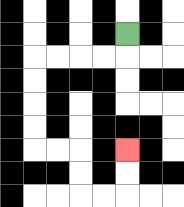{'start': '[5, 1]', 'end': '[5, 6]', 'path_directions': 'D,L,L,L,L,D,D,D,D,R,R,D,D,R,R,U,U', 'path_coordinates': '[[5, 1], [5, 2], [4, 2], [3, 2], [2, 2], [1, 2], [1, 3], [1, 4], [1, 5], [1, 6], [2, 6], [3, 6], [3, 7], [3, 8], [4, 8], [5, 8], [5, 7], [5, 6]]'}